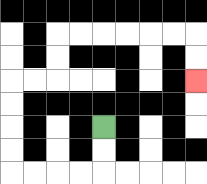{'start': '[4, 5]', 'end': '[8, 3]', 'path_directions': 'D,D,L,L,L,L,U,U,U,U,R,R,U,U,R,R,R,R,R,R,D,D', 'path_coordinates': '[[4, 5], [4, 6], [4, 7], [3, 7], [2, 7], [1, 7], [0, 7], [0, 6], [0, 5], [0, 4], [0, 3], [1, 3], [2, 3], [2, 2], [2, 1], [3, 1], [4, 1], [5, 1], [6, 1], [7, 1], [8, 1], [8, 2], [8, 3]]'}